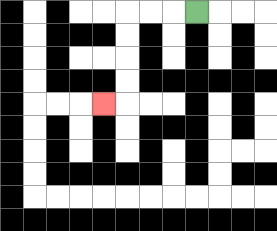{'start': '[8, 0]', 'end': '[4, 4]', 'path_directions': 'L,L,L,D,D,D,D,L', 'path_coordinates': '[[8, 0], [7, 0], [6, 0], [5, 0], [5, 1], [5, 2], [5, 3], [5, 4], [4, 4]]'}